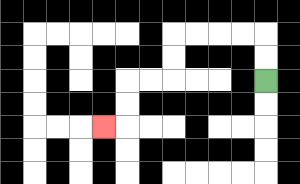{'start': '[11, 3]', 'end': '[4, 5]', 'path_directions': 'U,U,L,L,L,L,D,D,L,L,D,D,L', 'path_coordinates': '[[11, 3], [11, 2], [11, 1], [10, 1], [9, 1], [8, 1], [7, 1], [7, 2], [7, 3], [6, 3], [5, 3], [5, 4], [5, 5], [4, 5]]'}